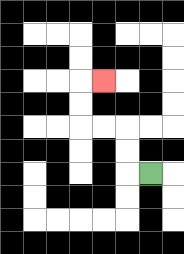{'start': '[6, 7]', 'end': '[4, 3]', 'path_directions': 'L,U,U,L,L,U,U,R', 'path_coordinates': '[[6, 7], [5, 7], [5, 6], [5, 5], [4, 5], [3, 5], [3, 4], [3, 3], [4, 3]]'}